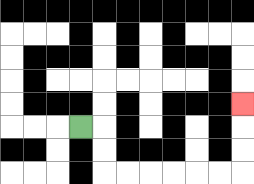{'start': '[3, 5]', 'end': '[10, 4]', 'path_directions': 'R,D,D,R,R,R,R,R,R,U,U,U', 'path_coordinates': '[[3, 5], [4, 5], [4, 6], [4, 7], [5, 7], [6, 7], [7, 7], [8, 7], [9, 7], [10, 7], [10, 6], [10, 5], [10, 4]]'}